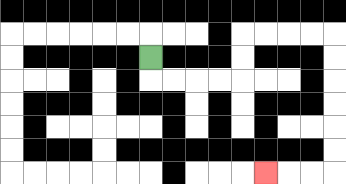{'start': '[6, 2]', 'end': '[11, 7]', 'path_directions': 'D,R,R,R,R,U,U,R,R,R,R,D,D,D,D,D,D,L,L,L', 'path_coordinates': '[[6, 2], [6, 3], [7, 3], [8, 3], [9, 3], [10, 3], [10, 2], [10, 1], [11, 1], [12, 1], [13, 1], [14, 1], [14, 2], [14, 3], [14, 4], [14, 5], [14, 6], [14, 7], [13, 7], [12, 7], [11, 7]]'}